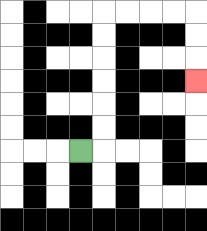{'start': '[3, 6]', 'end': '[8, 3]', 'path_directions': 'R,U,U,U,U,U,U,R,R,R,R,D,D,D', 'path_coordinates': '[[3, 6], [4, 6], [4, 5], [4, 4], [4, 3], [4, 2], [4, 1], [4, 0], [5, 0], [6, 0], [7, 0], [8, 0], [8, 1], [8, 2], [8, 3]]'}